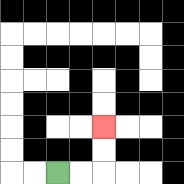{'start': '[2, 7]', 'end': '[4, 5]', 'path_directions': 'R,R,U,U', 'path_coordinates': '[[2, 7], [3, 7], [4, 7], [4, 6], [4, 5]]'}